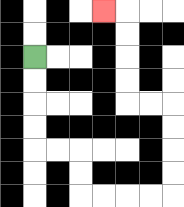{'start': '[1, 2]', 'end': '[4, 0]', 'path_directions': 'D,D,D,D,R,R,D,D,R,R,R,R,U,U,U,U,L,L,U,U,U,U,L', 'path_coordinates': '[[1, 2], [1, 3], [1, 4], [1, 5], [1, 6], [2, 6], [3, 6], [3, 7], [3, 8], [4, 8], [5, 8], [6, 8], [7, 8], [7, 7], [7, 6], [7, 5], [7, 4], [6, 4], [5, 4], [5, 3], [5, 2], [5, 1], [5, 0], [4, 0]]'}